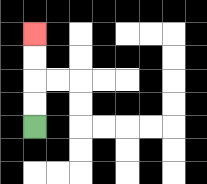{'start': '[1, 5]', 'end': '[1, 1]', 'path_directions': 'U,U,U,U', 'path_coordinates': '[[1, 5], [1, 4], [1, 3], [1, 2], [1, 1]]'}